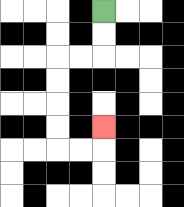{'start': '[4, 0]', 'end': '[4, 5]', 'path_directions': 'D,D,L,L,D,D,D,D,R,R,U', 'path_coordinates': '[[4, 0], [4, 1], [4, 2], [3, 2], [2, 2], [2, 3], [2, 4], [2, 5], [2, 6], [3, 6], [4, 6], [4, 5]]'}